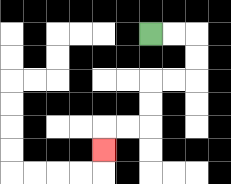{'start': '[6, 1]', 'end': '[4, 6]', 'path_directions': 'R,R,D,D,L,L,D,D,L,L,D', 'path_coordinates': '[[6, 1], [7, 1], [8, 1], [8, 2], [8, 3], [7, 3], [6, 3], [6, 4], [6, 5], [5, 5], [4, 5], [4, 6]]'}